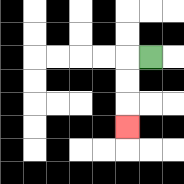{'start': '[6, 2]', 'end': '[5, 5]', 'path_directions': 'L,D,D,D', 'path_coordinates': '[[6, 2], [5, 2], [5, 3], [5, 4], [5, 5]]'}